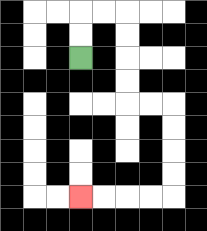{'start': '[3, 2]', 'end': '[3, 8]', 'path_directions': 'U,U,R,R,D,D,D,D,R,R,D,D,D,D,L,L,L,L', 'path_coordinates': '[[3, 2], [3, 1], [3, 0], [4, 0], [5, 0], [5, 1], [5, 2], [5, 3], [5, 4], [6, 4], [7, 4], [7, 5], [7, 6], [7, 7], [7, 8], [6, 8], [5, 8], [4, 8], [3, 8]]'}